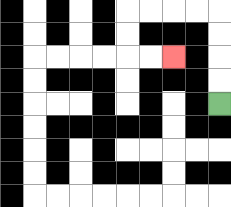{'start': '[9, 4]', 'end': '[7, 2]', 'path_directions': 'U,U,U,U,L,L,L,L,D,D,R,R', 'path_coordinates': '[[9, 4], [9, 3], [9, 2], [9, 1], [9, 0], [8, 0], [7, 0], [6, 0], [5, 0], [5, 1], [5, 2], [6, 2], [7, 2]]'}